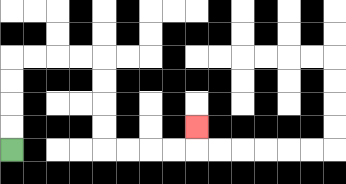{'start': '[0, 6]', 'end': '[8, 5]', 'path_directions': 'U,U,U,U,R,R,R,R,D,D,D,D,R,R,R,R,U', 'path_coordinates': '[[0, 6], [0, 5], [0, 4], [0, 3], [0, 2], [1, 2], [2, 2], [3, 2], [4, 2], [4, 3], [4, 4], [4, 5], [4, 6], [5, 6], [6, 6], [7, 6], [8, 6], [8, 5]]'}